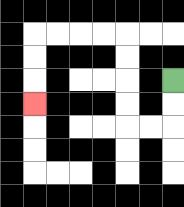{'start': '[7, 3]', 'end': '[1, 4]', 'path_directions': 'D,D,L,L,U,U,U,U,L,L,L,L,D,D,D', 'path_coordinates': '[[7, 3], [7, 4], [7, 5], [6, 5], [5, 5], [5, 4], [5, 3], [5, 2], [5, 1], [4, 1], [3, 1], [2, 1], [1, 1], [1, 2], [1, 3], [1, 4]]'}